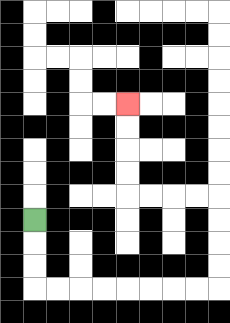{'start': '[1, 9]', 'end': '[5, 4]', 'path_directions': 'D,D,D,R,R,R,R,R,R,R,R,U,U,U,U,L,L,L,L,U,U,U,U', 'path_coordinates': '[[1, 9], [1, 10], [1, 11], [1, 12], [2, 12], [3, 12], [4, 12], [5, 12], [6, 12], [7, 12], [8, 12], [9, 12], [9, 11], [9, 10], [9, 9], [9, 8], [8, 8], [7, 8], [6, 8], [5, 8], [5, 7], [5, 6], [5, 5], [5, 4]]'}